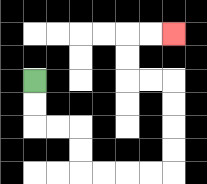{'start': '[1, 3]', 'end': '[7, 1]', 'path_directions': 'D,D,R,R,D,D,R,R,R,R,U,U,U,U,L,L,U,U,R,R', 'path_coordinates': '[[1, 3], [1, 4], [1, 5], [2, 5], [3, 5], [3, 6], [3, 7], [4, 7], [5, 7], [6, 7], [7, 7], [7, 6], [7, 5], [7, 4], [7, 3], [6, 3], [5, 3], [5, 2], [5, 1], [6, 1], [7, 1]]'}